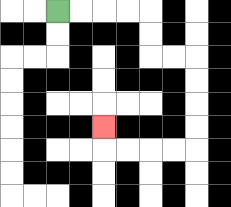{'start': '[2, 0]', 'end': '[4, 5]', 'path_directions': 'R,R,R,R,D,D,R,R,D,D,D,D,L,L,L,L,U', 'path_coordinates': '[[2, 0], [3, 0], [4, 0], [5, 0], [6, 0], [6, 1], [6, 2], [7, 2], [8, 2], [8, 3], [8, 4], [8, 5], [8, 6], [7, 6], [6, 6], [5, 6], [4, 6], [4, 5]]'}